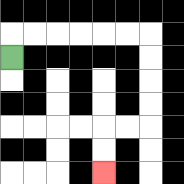{'start': '[0, 2]', 'end': '[4, 7]', 'path_directions': 'U,R,R,R,R,R,R,D,D,D,D,L,L,D,D', 'path_coordinates': '[[0, 2], [0, 1], [1, 1], [2, 1], [3, 1], [4, 1], [5, 1], [6, 1], [6, 2], [6, 3], [6, 4], [6, 5], [5, 5], [4, 5], [4, 6], [4, 7]]'}